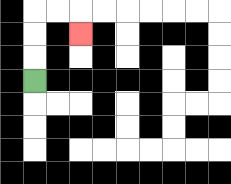{'start': '[1, 3]', 'end': '[3, 1]', 'path_directions': 'U,U,U,R,R,D', 'path_coordinates': '[[1, 3], [1, 2], [1, 1], [1, 0], [2, 0], [3, 0], [3, 1]]'}